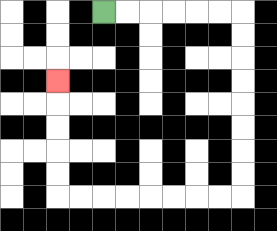{'start': '[4, 0]', 'end': '[2, 3]', 'path_directions': 'R,R,R,R,R,R,D,D,D,D,D,D,D,D,L,L,L,L,L,L,L,L,U,U,U,U,U', 'path_coordinates': '[[4, 0], [5, 0], [6, 0], [7, 0], [8, 0], [9, 0], [10, 0], [10, 1], [10, 2], [10, 3], [10, 4], [10, 5], [10, 6], [10, 7], [10, 8], [9, 8], [8, 8], [7, 8], [6, 8], [5, 8], [4, 8], [3, 8], [2, 8], [2, 7], [2, 6], [2, 5], [2, 4], [2, 3]]'}